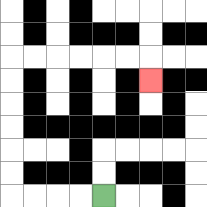{'start': '[4, 8]', 'end': '[6, 3]', 'path_directions': 'L,L,L,L,U,U,U,U,U,U,R,R,R,R,R,R,D', 'path_coordinates': '[[4, 8], [3, 8], [2, 8], [1, 8], [0, 8], [0, 7], [0, 6], [0, 5], [0, 4], [0, 3], [0, 2], [1, 2], [2, 2], [3, 2], [4, 2], [5, 2], [6, 2], [6, 3]]'}